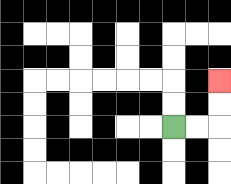{'start': '[7, 5]', 'end': '[9, 3]', 'path_directions': 'R,R,U,U', 'path_coordinates': '[[7, 5], [8, 5], [9, 5], [9, 4], [9, 3]]'}